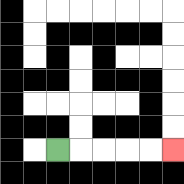{'start': '[2, 6]', 'end': '[7, 6]', 'path_directions': 'R,R,R,R,R', 'path_coordinates': '[[2, 6], [3, 6], [4, 6], [5, 6], [6, 6], [7, 6]]'}